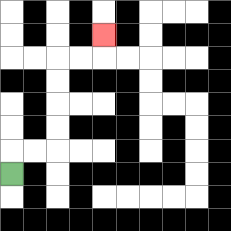{'start': '[0, 7]', 'end': '[4, 1]', 'path_directions': 'U,R,R,U,U,U,U,R,R,U', 'path_coordinates': '[[0, 7], [0, 6], [1, 6], [2, 6], [2, 5], [2, 4], [2, 3], [2, 2], [3, 2], [4, 2], [4, 1]]'}